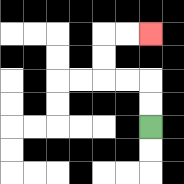{'start': '[6, 5]', 'end': '[6, 1]', 'path_directions': 'U,U,L,L,U,U,R,R', 'path_coordinates': '[[6, 5], [6, 4], [6, 3], [5, 3], [4, 3], [4, 2], [4, 1], [5, 1], [6, 1]]'}